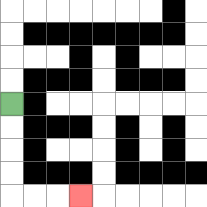{'start': '[0, 4]', 'end': '[3, 8]', 'path_directions': 'D,D,D,D,R,R,R', 'path_coordinates': '[[0, 4], [0, 5], [0, 6], [0, 7], [0, 8], [1, 8], [2, 8], [3, 8]]'}